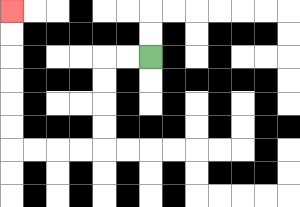{'start': '[6, 2]', 'end': '[0, 0]', 'path_directions': 'L,L,D,D,D,D,L,L,L,L,U,U,U,U,U,U', 'path_coordinates': '[[6, 2], [5, 2], [4, 2], [4, 3], [4, 4], [4, 5], [4, 6], [3, 6], [2, 6], [1, 6], [0, 6], [0, 5], [0, 4], [0, 3], [0, 2], [0, 1], [0, 0]]'}